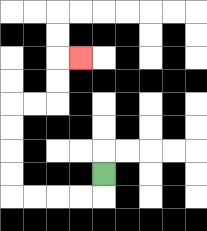{'start': '[4, 7]', 'end': '[3, 2]', 'path_directions': 'D,L,L,L,L,U,U,U,U,R,R,U,U,R', 'path_coordinates': '[[4, 7], [4, 8], [3, 8], [2, 8], [1, 8], [0, 8], [0, 7], [0, 6], [0, 5], [0, 4], [1, 4], [2, 4], [2, 3], [2, 2], [3, 2]]'}